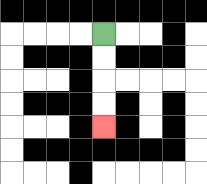{'start': '[4, 1]', 'end': '[4, 5]', 'path_directions': 'D,D,D,D', 'path_coordinates': '[[4, 1], [4, 2], [4, 3], [4, 4], [4, 5]]'}